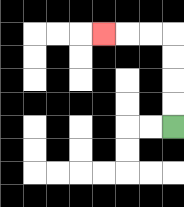{'start': '[7, 5]', 'end': '[4, 1]', 'path_directions': 'U,U,U,U,L,L,L', 'path_coordinates': '[[7, 5], [7, 4], [7, 3], [7, 2], [7, 1], [6, 1], [5, 1], [4, 1]]'}